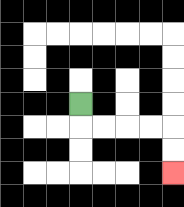{'start': '[3, 4]', 'end': '[7, 7]', 'path_directions': 'D,R,R,R,R,D,D', 'path_coordinates': '[[3, 4], [3, 5], [4, 5], [5, 5], [6, 5], [7, 5], [7, 6], [7, 7]]'}